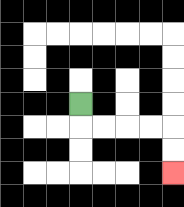{'start': '[3, 4]', 'end': '[7, 7]', 'path_directions': 'D,R,R,R,R,D,D', 'path_coordinates': '[[3, 4], [3, 5], [4, 5], [5, 5], [6, 5], [7, 5], [7, 6], [7, 7]]'}